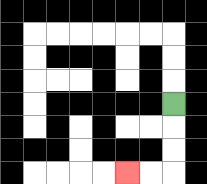{'start': '[7, 4]', 'end': '[5, 7]', 'path_directions': 'D,D,D,L,L', 'path_coordinates': '[[7, 4], [7, 5], [7, 6], [7, 7], [6, 7], [5, 7]]'}